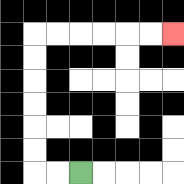{'start': '[3, 7]', 'end': '[7, 1]', 'path_directions': 'L,L,U,U,U,U,U,U,R,R,R,R,R,R', 'path_coordinates': '[[3, 7], [2, 7], [1, 7], [1, 6], [1, 5], [1, 4], [1, 3], [1, 2], [1, 1], [2, 1], [3, 1], [4, 1], [5, 1], [6, 1], [7, 1]]'}